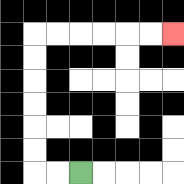{'start': '[3, 7]', 'end': '[7, 1]', 'path_directions': 'L,L,U,U,U,U,U,U,R,R,R,R,R,R', 'path_coordinates': '[[3, 7], [2, 7], [1, 7], [1, 6], [1, 5], [1, 4], [1, 3], [1, 2], [1, 1], [2, 1], [3, 1], [4, 1], [5, 1], [6, 1], [7, 1]]'}